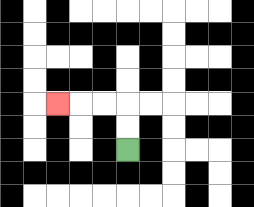{'start': '[5, 6]', 'end': '[2, 4]', 'path_directions': 'U,U,L,L,L', 'path_coordinates': '[[5, 6], [5, 5], [5, 4], [4, 4], [3, 4], [2, 4]]'}